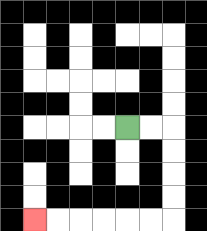{'start': '[5, 5]', 'end': '[1, 9]', 'path_directions': 'R,R,D,D,D,D,L,L,L,L,L,L', 'path_coordinates': '[[5, 5], [6, 5], [7, 5], [7, 6], [7, 7], [7, 8], [7, 9], [6, 9], [5, 9], [4, 9], [3, 9], [2, 9], [1, 9]]'}